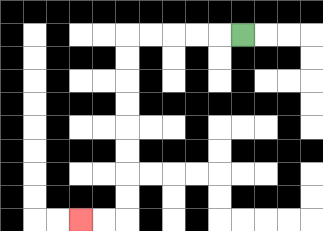{'start': '[10, 1]', 'end': '[3, 9]', 'path_directions': 'L,L,L,L,L,D,D,D,D,D,D,D,D,L,L', 'path_coordinates': '[[10, 1], [9, 1], [8, 1], [7, 1], [6, 1], [5, 1], [5, 2], [5, 3], [5, 4], [5, 5], [5, 6], [5, 7], [5, 8], [5, 9], [4, 9], [3, 9]]'}